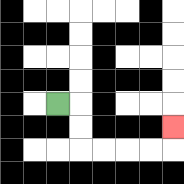{'start': '[2, 4]', 'end': '[7, 5]', 'path_directions': 'R,D,D,R,R,R,R,U', 'path_coordinates': '[[2, 4], [3, 4], [3, 5], [3, 6], [4, 6], [5, 6], [6, 6], [7, 6], [7, 5]]'}